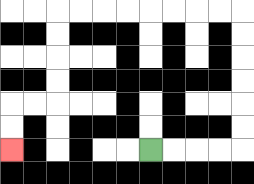{'start': '[6, 6]', 'end': '[0, 6]', 'path_directions': 'R,R,R,R,U,U,U,U,U,U,L,L,L,L,L,L,L,L,D,D,D,D,L,L,D,D', 'path_coordinates': '[[6, 6], [7, 6], [8, 6], [9, 6], [10, 6], [10, 5], [10, 4], [10, 3], [10, 2], [10, 1], [10, 0], [9, 0], [8, 0], [7, 0], [6, 0], [5, 0], [4, 0], [3, 0], [2, 0], [2, 1], [2, 2], [2, 3], [2, 4], [1, 4], [0, 4], [0, 5], [0, 6]]'}